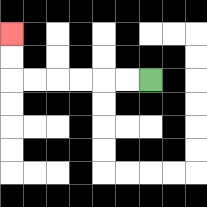{'start': '[6, 3]', 'end': '[0, 1]', 'path_directions': 'L,L,L,L,L,L,U,U', 'path_coordinates': '[[6, 3], [5, 3], [4, 3], [3, 3], [2, 3], [1, 3], [0, 3], [0, 2], [0, 1]]'}